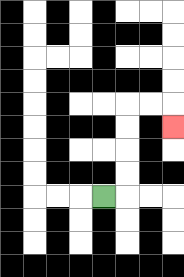{'start': '[4, 8]', 'end': '[7, 5]', 'path_directions': 'R,U,U,U,U,R,R,D', 'path_coordinates': '[[4, 8], [5, 8], [5, 7], [5, 6], [5, 5], [5, 4], [6, 4], [7, 4], [7, 5]]'}